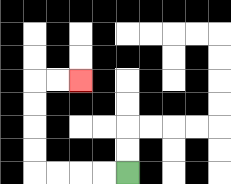{'start': '[5, 7]', 'end': '[3, 3]', 'path_directions': 'L,L,L,L,U,U,U,U,R,R', 'path_coordinates': '[[5, 7], [4, 7], [3, 7], [2, 7], [1, 7], [1, 6], [1, 5], [1, 4], [1, 3], [2, 3], [3, 3]]'}